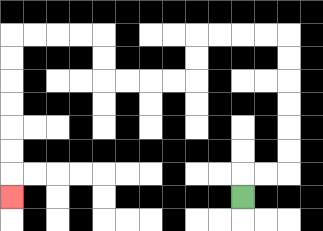{'start': '[10, 8]', 'end': '[0, 8]', 'path_directions': 'U,R,R,U,U,U,U,U,U,L,L,L,L,D,D,L,L,L,L,U,U,L,L,L,L,D,D,D,D,D,D,D', 'path_coordinates': '[[10, 8], [10, 7], [11, 7], [12, 7], [12, 6], [12, 5], [12, 4], [12, 3], [12, 2], [12, 1], [11, 1], [10, 1], [9, 1], [8, 1], [8, 2], [8, 3], [7, 3], [6, 3], [5, 3], [4, 3], [4, 2], [4, 1], [3, 1], [2, 1], [1, 1], [0, 1], [0, 2], [0, 3], [0, 4], [0, 5], [0, 6], [0, 7], [0, 8]]'}